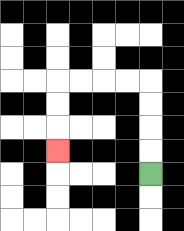{'start': '[6, 7]', 'end': '[2, 6]', 'path_directions': 'U,U,U,U,L,L,L,L,D,D,D', 'path_coordinates': '[[6, 7], [6, 6], [6, 5], [6, 4], [6, 3], [5, 3], [4, 3], [3, 3], [2, 3], [2, 4], [2, 5], [2, 6]]'}